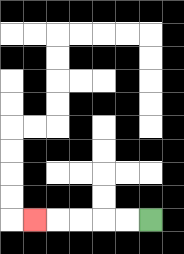{'start': '[6, 9]', 'end': '[1, 9]', 'path_directions': 'L,L,L,L,L', 'path_coordinates': '[[6, 9], [5, 9], [4, 9], [3, 9], [2, 9], [1, 9]]'}